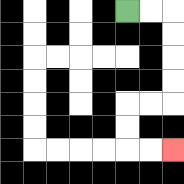{'start': '[5, 0]', 'end': '[7, 6]', 'path_directions': 'R,R,D,D,D,D,L,L,D,D,R,R', 'path_coordinates': '[[5, 0], [6, 0], [7, 0], [7, 1], [7, 2], [7, 3], [7, 4], [6, 4], [5, 4], [5, 5], [5, 6], [6, 6], [7, 6]]'}